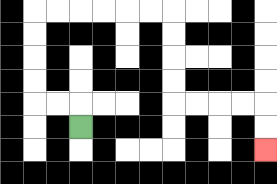{'start': '[3, 5]', 'end': '[11, 6]', 'path_directions': 'U,L,L,U,U,U,U,R,R,R,R,R,R,D,D,D,D,R,R,R,R,D,D', 'path_coordinates': '[[3, 5], [3, 4], [2, 4], [1, 4], [1, 3], [1, 2], [1, 1], [1, 0], [2, 0], [3, 0], [4, 0], [5, 0], [6, 0], [7, 0], [7, 1], [7, 2], [7, 3], [7, 4], [8, 4], [9, 4], [10, 4], [11, 4], [11, 5], [11, 6]]'}